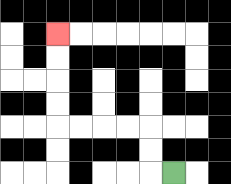{'start': '[7, 7]', 'end': '[2, 1]', 'path_directions': 'L,U,U,L,L,L,L,U,U,U,U', 'path_coordinates': '[[7, 7], [6, 7], [6, 6], [6, 5], [5, 5], [4, 5], [3, 5], [2, 5], [2, 4], [2, 3], [2, 2], [2, 1]]'}